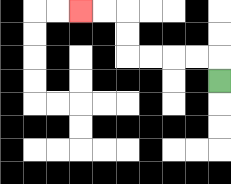{'start': '[9, 3]', 'end': '[3, 0]', 'path_directions': 'U,L,L,L,L,U,U,L,L', 'path_coordinates': '[[9, 3], [9, 2], [8, 2], [7, 2], [6, 2], [5, 2], [5, 1], [5, 0], [4, 0], [3, 0]]'}